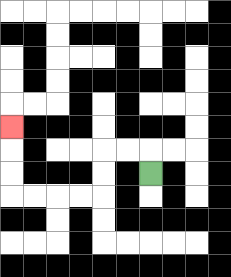{'start': '[6, 7]', 'end': '[0, 5]', 'path_directions': 'U,L,L,D,D,L,L,L,L,U,U,U', 'path_coordinates': '[[6, 7], [6, 6], [5, 6], [4, 6], [4, 7], [4, 8], [3, 8], [2, 8], [1, 8], [0, 8], [0, 7], [0, 6], [0, 5]]'}